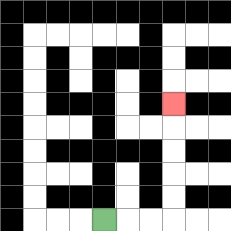{'start': '[4, 9]', 'end': '[7, 4]', 'path_directions': 'R,R,R,U,U,U,U,U', 'path_coordinates': '[[4, 9], [5, 9], [6, 9], [7, 9], [7, 8], [7, 7], [7, 6], [7, 5], [7, 4]]'}